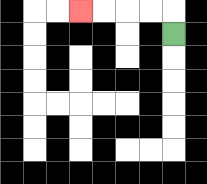{'start': '[7, 1]', 'end': '[3, 0]', 'path_directions': 'U,L,L,L,L', 'path_coordinates': '[[7, 1], [7, 0], [6, 0], [5, 0], [4, 0], [3, 0]]'}